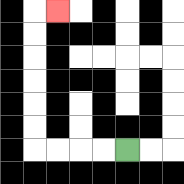{'start': '[5, 6]', 'end': '[2, 0]', 'path_directions': 'L,L,L,L,U,U,U,U,U,U,R', 'path_coordinates': '[[5, 6], [4, 6], [3, 6], [2, 6], [1, 6], [1, 5], [1, 4], [1, 3], [1, 2], [1, 1], [1, 0], [2, 0]]'}